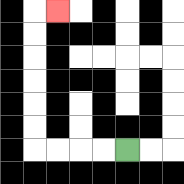{'start': '[5, 6]', 'end': '[2, 0]', 'path_directions': 'L,L,L,L,U,U,U,U,U,U,R', 'path_coordinates': '[[5, 6], [4, 6], [3, 6], [2, 6], [1, 6], [1, 5], [1, 4], [1, 3], [1, 2], [1, 1], [1, 0], [2, 0]]'}